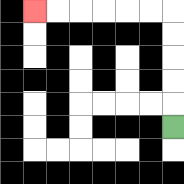{'start': '[7, 5]', 'end': '[1, 0]', 'path_directions': 'U,U,U,U,U,L,L,L,L,L,L', 'path_coordinates': '[[7, 5], [7, 4], [7, 3], [7, 2], [7, 1], [7, 0], [6, 0], [5, 0], [4, 0], [3, 0], [2, 0], [1, 0]]'}